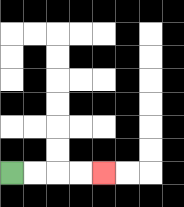{'start': '[0, 7]', 'end': '[4, 7]', 'path_directions': 'R,R,R,R', 'path_coordinates': '[[0, 7], [1, 7], [2, 7], [3, 7], [4, 7]]'}